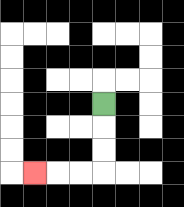{'start': '[4, 4]', 'end': '[1, 7]', 'path_directions': 'D,D,D,L,L,L', 'path_coordinates': '[[4, 4], [4, 5], [4, 6], [4, 7], [3, 7], [2, 7], [1, 7]]'}